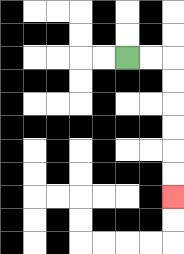{'start': '[5, 2]', 'end': '[7, 8]', 'path_directions': 'R,R,D,D,D,D,D,D', 'path_coordinates': '[[5, 2], [6, 2], [7, 2], [7, 3], [7, 4], [7, 5], [7, 6], [7, 7], [7, 8]]'}